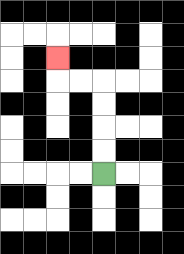{'start': '[4, 7]', 'end': '[2, 2]', 'path_directions': 'U,U,U,U,L,L,U', 'path_coordinates': '[[4, 7], [4, 6], [4, 5], [4, 4], [4, 3], [3, 3], [2, 3], [2, 2]]'}